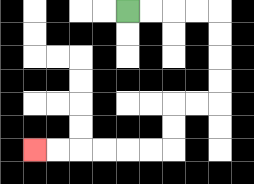{'start': '[5, 0]', 'end': '[1, 6]', 'path_directions': 'R,R,R,R,D,D,D,D,L,L,D,D,L,L,L,L,L,L', 'path_coordinates': '[[5, 0], [6, 0], [7, 0], [8, 0], [9, 0], [9, 1], [9, 2], [9, 3], [9, 4], [8, 4], [7, 4], [7, 5], [7, 6], [6, 6], [5, 6], [4, 6], [3, 6], [2, 6], [1, 6]]'}